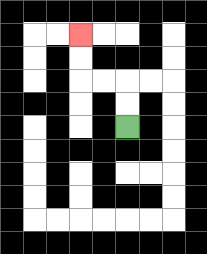{'start': '[5, 5]', 'end': '[3, 1]', 'path_directions': 'U,U,L,L,U,U', 'path_coordinates': '[[5, 5], [5, 4], [5, 3], [4, 3], [3, 3], [3, 2], [3, 1]]'}